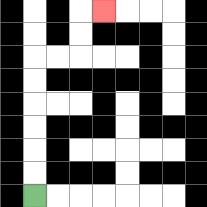{'start': '[1, 8]', 'end': '[4, 0]', 'path_directions': 'U,U,U,U,U,U,R,R,U,U,R', 'path_coordinates': '[[1, 8], [1, 7], [1, 6], [1, 5], [1, 4], [1, 3], [1, 2], [2, 2], [3, 2], [3, 1], [3, 0], [4, 0]]'}